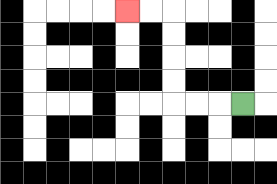{'start': '[10, 4]', 'end': '[5, 0]', 'path_directions': 'L,L,L,U,U,U,U,L,L', 'path_coordinates': '[[10, 4], [9, 4], [8, 4], [7, 4], [7, 3], [7, 2], [7, 1], [7, 0], [6, 0], [5, 0]]'}